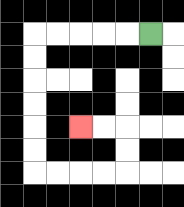{'start': '[6, 1]', 'end': '[3, 5]', 'path_directions': 'L,L,L,L,L,D,D,D,D,D,D,R,R,R,R,U,U,L,L', 'path_coordinates': '[[6, 1], [5, 1], [4, 1], [3, 1], [2, 1], [1, 1], [1, 2], [1, 3], [1, 4], [1, 5], [1, 6], [1, 7], [2, 7], [3, 7], [4, 7], [5, 7], [5, 6], [5, 5], [4, 5], [3, 5]]'}